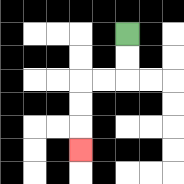{'start': '[5, 1]', 'end': '[3, 6]', 'path_directions': 'D,D,L,L,D,D,D', 'path_coordinates': '[[5, 1], [5, 2], [5, 3], [4, 3], [3, 3], [3, 4], [3, 5], [3, 6]]'}